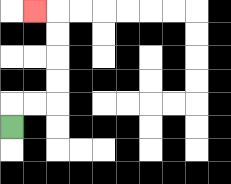{'start': '[0, 5]', 'end': '[1, 0]', 'path_directions': 'U,R,R,U,U,U,U,L', 'path_coordinates': '[[0, 5], [0, 4], [1, 4], [2, 4], [2, 3], [2, 2], [2, 1], [2, 0], [1, 0]]'}